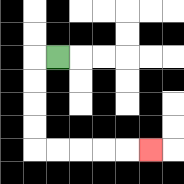{'start': '[2, 2]', 'end': '[6, 6]', 'path_directions': 'L,D,D,D,D,R,R,R,R,R', 'path_coordinates': '[[2, 2], [1, 2], [1, 3], [1, 4], [1, 5], [1, 6], [2, 6], [3, 6], [4, 6], [5, 6], [6, 6]]'}